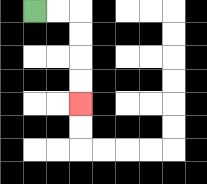{'start': '[1, 0]', 'end': '[3, 4]', 'path_directions': 'R,R,D,D,D,D', 'path_coordinates': '[[1, 0], [2, 0], [3, 0], [3, 1], [3, 2], [3, 3], [3, 4]]'}